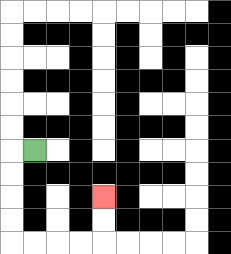{'start': '[1, 6]', 'end': '[4, 8]', 'path_directions': 'L,D,D,D,D,R,R,R,R,U,U', 'path_coordinates': '[[1, 6], [0, 6], [0, 7], [0, 8], [0, 9], [0, 10], [1, 10], [2, 10], [3, 10], [4, 10], [4, 9], [4, 8]]'}